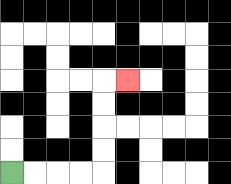{'start': '[0, 7]', 'end': '[5, 3]', 'path_directions': 'R,R,R,R,U,U,U,U,R', 'path_coordinates': '[[0, 7], [1, 7], [2, 7], [3, 7], [4, 7], [4, 6], [4, 5], [4, 4], [4, 3], [5, 3]]'}